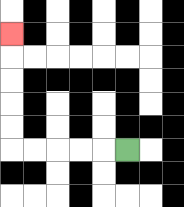{'start': '[5, 6]', 'end': '[0, 1]', 'path_directions': 'L,L,L,L,L,U,U,U,U,U', 'path_coordinates': '[[5, 6], [4, 6], [3, 6], [2, 6], [1, 6], [0, 6], [0, 5], [0, 4], [0, 3], [0, 2], [0, 1]]'}